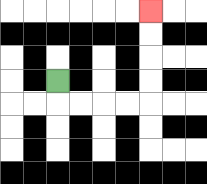{'start': '[2, 3]', 'end': '[6, 0]', 'path_directions': 'D,R,R,R,R,U,U,U,U', 'path_coordinates': '[[2, 3], [2, 4], [3, 4], [4, 4], [5, 4], [6, 4], [6, 3], [6, 2], [6, 1], [6, 0]]'}